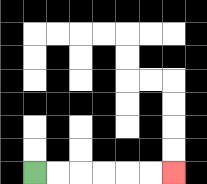{'start': '[1, 7]', 'end': '[7, 7]', 'path_directions': 'R,R,R,R,R,R', 'path_coordinates': '[[1, 7], [2, 7], [3, 7], [4, 7], [5, 7], [6, 7], [7, 7]]'}